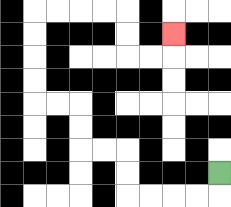{'start': '[9, 7]', 'end': '[7, 1]', 'path_directions': 'D,L,L,L,L,U,U,L,L,U,U,L,L,U,U,U,U,R,R,R,R,D,D,R,R,U', 'path_coordinates': '[[9, 7], [9, 8], [8, 8], [7, 8], [6, 8], [5, 8], [5, 7], [5, 6], [4, 6], [3, 6], [3, 5], [3, 4], [2, 4], [1, 4], [1, 3], [1, 2], [1, 1], [1, 0], [2, 0], [3, 0], [4, 0], [5, 0], [5, 1], [5, 2], [6, 2], [7, 2], [7, 1]]'}